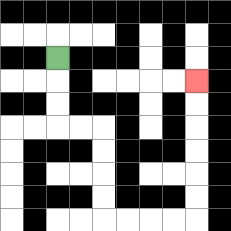{'start': '[2, 2]', 'end': '[8, 3]', 'path_directions': 'D,D,D,R,R,D,D,D,D,R,R,R,R,U,U,U,U,U,U', 'path_coordinates': '[[2, 2], [2, 3], [2, 4], [2, 5], [3, 5], [4, 5], [4, 6], [4, 7], [4, 8], [4, 9], [5, 9], [6, 9], [7, 9], [8, 9], [8, 8], [8, 7], [8, 6], [8, 5], [8, 4], [8, 3]]'}